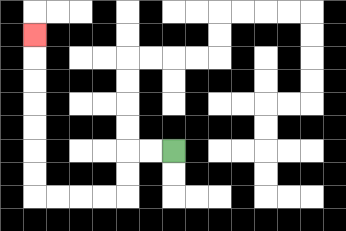{'start': '[7, 6]', 'end': '[1, 1]', 'path_directions': 'L,L,D,D,L,L,L,L,U,U,U,U,U,U,U', 'path_coordinates': '[[7, 6], [6, 6], [5, 6], [5, 7], [5, 8], [4, 8], [3, 8], [2, 8], [1, 8], [1, 7], [1, 6], [1, 5], [1, 4], [1, 3], [1, 2], [1, 1]]'}